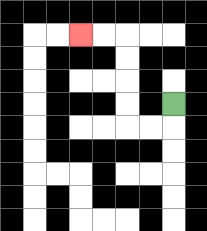{'start': '[7, 4]', 'end': '[3, 1]', 'path_directions': 'D,L,L,U,U,U,U,L,L', 'path_coordinates': '[[7, 4], [7, 5], [6, 5], [5, 5], [5, 4], [5, 3], [5, 2], [5, 1], [4, 1], [3, 1]]'}